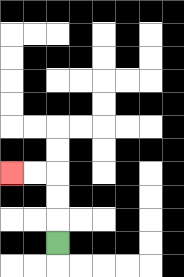{'start': '[2, 10]', 'end': '[0, 7]', 'path_directions': 'U,U,U,L,L', 'path_coordinates': '[[2, 10], [2, 9], [2, 8], [2, 7], [1, 7], [0, 7]]'}